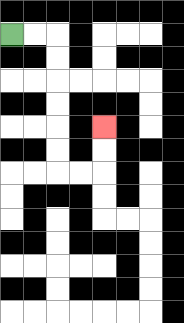{'start': '[0, 1]', 'end': '[4, 5]', 'path_directions': 'R,R,D,D,D,D,D,D,R,R,U,U', 'path_coordinates': '[[0, 1], [1, 1], [2, 1], [2, 2], [2, 3], [2, 4], [2, 5], [2, 6], [2, 7], [3, 7], [4, 7], [4, 6], [4, 5]]'}